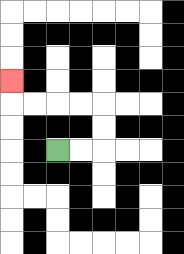{'start': '[2, 6]', 'end': '[0, 3]', 'path_directions': 'R,R,U,U,L,L,L,L,U', 'path_coordinates': '[[2, 6], [3, 6], [4, 6], [4, 5], [4, 4], [3, 4], [2, 4], [1, 4], [0, 4], [0, 3]]'}